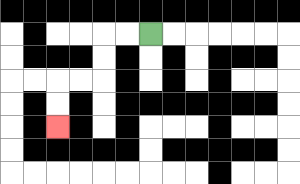{'start': '[6, 1]', 'end': '[2, 5]', 'path_directions': 'L,L,D,D,L,L,D,D', 'path_coordinates': '[[6, 1], [5, 1], [4, 1], [4, 2], [4, 3], [3, 3], [2, 3], [2, 4], [2, 5]]'}